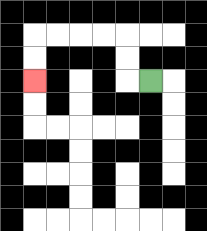{'start': '[6, 3]', 'end': '[1, 3]', 'path_directions': 'L,U,U,L,L,L,L,D,D', 'path_coordinates': '[[6, 3], [5, 3], [5, 2], [5, 1], [4, 1], [3, 1], [2, 1], [1, 1], [1, 2], [1, 3]]'}